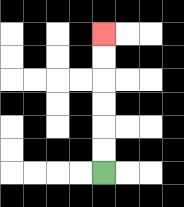{'start': '[4, 7]', 'end': '[4, 1]', 'path_directions': 'U,U,U,U,U,U', 'path_coordinates': '[[4, 7], [4, 6], [4, 5], [4, 4], [4, 3], [4, 2], [4, 1]]'}